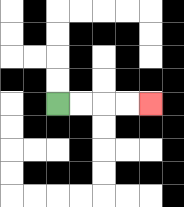{'start': '[2, 4]', 'end': '[6, 4]', 'path_directions': 'R,R,R,R', 'path_coordinates': '[[2, 4], [3, 4], [4, 4], [5, 4], [6, 4]]'}